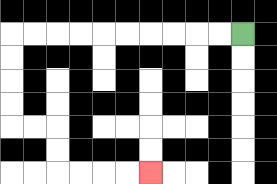{'start': '[10, 1]', 'end': '[6, 7]', 'path_directions': 'L,L,L,L,L,L,L,L,L,L,D,D,D,D,R,R,D,D,R,R,R,R', 'path_coordinates': '[[10, 1], [9, 1], [8, 1], [7, 1], [6, 1], [5, 1], [4, 1], [3, 1], [2, 1], [1, 1], [0, 1], [0, 2], [0, 3], [0, 4], [0, 5], [1, 5], [2, 5], [2, 6], [2, 7], [3, 7], [4, 7], [5, 7], [6, 7]]'}